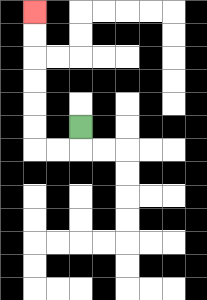{'start': '[3, 5]', 'end': '[1, 0]', 'path_directions': 'D,L,L,U,U,U,U,U,U', 'path_coordinates': '[[3, 5], [3, 6], [2, 6], [1, 6], [1, 5], [1, 4], [1, 3], [1, 2], [1, 1], [1, 0]]'}